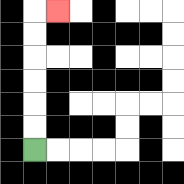{'start': '[1, 6]', 'end': '[2, 0]', 'path_directions': 'U,U,U,U,U,U,R', 'path_coordinates': '[[1, 6], [1, 5], [1, 4], [1, 3], [1, 2], [1, 1], [1, 0], [2, 0]]'}